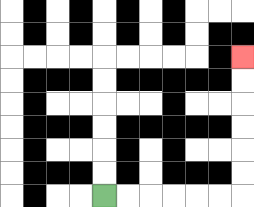{'start': '[4, 8]', 'end': '[10, 2]', 'path_directions': 'R,R,R,R,R,R,U,U,U,U,U,U', 'path_coordinates': '[[4, 8], [5, 8], [6, 8], [7, 8], [8, 8], [9, 8], [10, 8], [10, 7], [10, 6], [10, 5], [10, 4], [10, 3], [10, 2]]'}